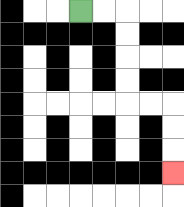{'start': '[3, 0]', 'end': '[7, 7]', 'path_directions': 'R,R,D,D,D,D,R,R,D,D,D', 'path_coordinates': '[[3, 0], [4, 0], [5, 0], [5, 1], [5, 2], [5, 3], [5, 4], [6, 4], [7, 4], [7, 5], [7, 6], [7, 7]]'}